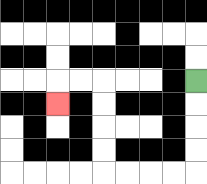{'start': '[8, 3]', 'end': '[2, 4]', 'path_directions': 'D,D,D,D,L,L,L,L,U,U,U,U,L,L,D', 'path_coordinates': '[[8, 3], [8, 4], [8, 5], [8, 6], [8, 7], [7, 7], [6, 7], [5, 7], [4, 7], [4, 6], [4, 5], [4, 4], [4, 3], [3, 3], [2, 3], [2, 4]]'}